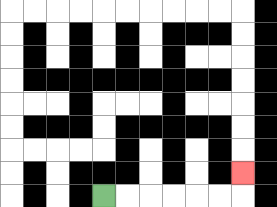{'start': '[4, 8]', 'end': '[10, 7]', 'path_directions': 'R,R,R,R,R,R,U', 'path_coordinates': '[[4, 8], [5, 8], [6, 8], [7, 8], [8, 8], [9, 8], [10, 8], [10, 7]]'}